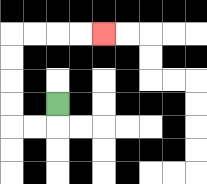{'start': '[2, 4]', 'end': '[4, 1]', 'path_directions': 'D,L,L,U,U,U,U,R,R,R,R', 'path_coordinates': '[[2, 4], [2, 5], [1, 5], [0, 5], [0, 4], [0, 3], [0, 2], [0, 1], [1, 1], [2, 1], [3, 1], [4, 1]]'}